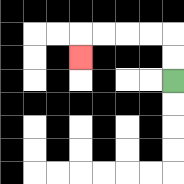{'start': '[7, 3]', 'end': '[3, 2]', 'path_directions': 'U,U,L,L,L,L,D', 'path_coordinates': '[[7, 3], [7, 2], [7, 1], [6, 1], [5, 1], [4, 1], [3, 1], [3, 2]]'}